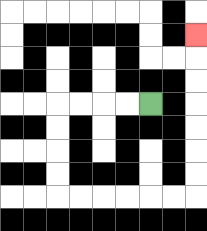{'start': '[6, 4]', 'end': '[8, 1]', 'path_directions': 'L,L,L,L,D,D,D,D,R,R,R,R,R,R,U,U,U,U,U,U,U', 'path_coordinates': '[[6, 4], [5, 4], [4, 4], [3, 4], [2, 4], [2, 5], [2, 6], [2, 7], [2, 8], [3, 8], [4, 8], [5, 8], [6, 8], [7, 8], [8, 8], [8, 7], [8, 6], [8, 5], [8, 4], [8, 3], [8, 2], [8, 1]]'}